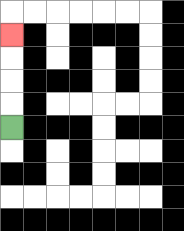{'start': '[0, 5]', 'end': '[0, 1]', 'path_directions': 'U,U,U,U', 'path_coordinates': '[[0, 5], [0, 4], [0, 3], [0, 2], [0, 1]]'}